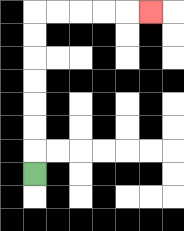{'start': '[1, 7]', 'end': '[6, 0]', 'path_directions': 'U,U,U,U,U,U,U,R,R,R,R,R', 'path_coordinates': '[[1, 7], [1, 6], [1, 5], [1, 4], [1, 3], [1, 2], [1, 1], [1, 0], [2, 0], [3, 0], [4, 0], [5, 0], [6, 0]]'}